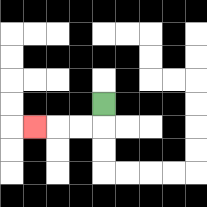{'start': '[4, 4]', 'end': '[1, 5]', 'path_directions': 'D,L,L,L', 'path_coordinates': '[[4, 4], [4, 5], [3, 5], [2, 5], [1, 5]]'}